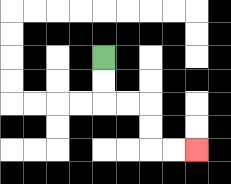{'start': '[4, 2]', 'end': '[8, 6]', 'path_directions': 'D,D,R,R,D,D,R,R', 'path_coordinates': '[[4, 2], [4, 3], [4, 4], [5, 4], [6, 4], [6, 5], [6, 6], [7, 6], [8, 6]]'}